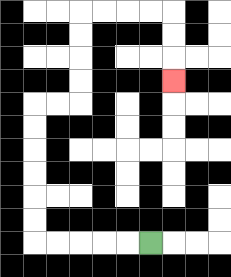{'start': '[6, 10]', 'end': '[7, 3]', 'path_directions': 'L,L,L,L,L,U,U,U,U,U,U,R,R,U,U,U,U,R,R,R,R,D,D,D', 'path_coordinates': '[[6, 10], [5, 10], [4, 10], [3, 10], [2, 10], [1, 10], [1, 9], [1, 8], [1, 7], [1, 6], [1, 5], [1, 4], [2, 4], [3, 4], [3, 3], [3, 2], [3, 1], [3, 0], [4, 0], [5, 0], [6, 0], [7, 0], [7, 1], [7, 2], [7, 3]]'}